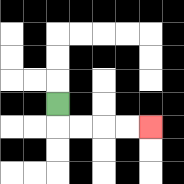{'start': '[2, 4]', 'end': '[6, 5]', 'path_directions': 'D,R,R,R,R', 'path_coordinates': '[[2, 4], [2, 5], [3, 5], [4, 5], [5, 5], [6, 5]]'}